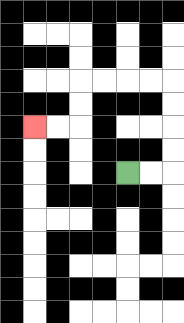{'start': '[5, 7]', 'end': '[1, 5]', 'path_directions': 'R,R,U,U,U,U,L,L,L,L,D,D,L,L', 'path_coordinates': '[[5, 7], [6, 7], [7, 7], [7, 6], [7, 5], [7, 4], [7, 3], [6, 3], [5, 3], [4, 3], [3, 3], [3, 4], [3, 5], [2, 5], [1, 5]]'}